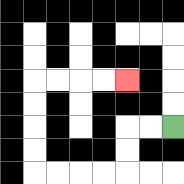{'start': '[7, 5]', 'end': '[5, 3]', 'path_directions': 'L,L,D,D,L,L,L,L,U,U,U,U,R,R,R,R', 'path_coordinates': '[[7, 5], [6, 5], [5, 5], [5, 6], [5, 7], [4, 7], [3, 7], [2, 7], [1, 7], [1, 6], [1, 5], [1, 4], [1, 3], [2, 3], [3, 3], [4, 3], [5, 3]]'}